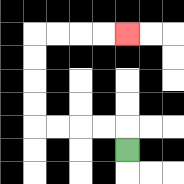{'start': '[5, 6]', 'end': '[5, 1]', 'path_directions': 'U,L,L,L,L,U,U,U,U,R,R,R,R', 'path_coordinates': '[[5, 6], [5, 5], [4, 5], [3, 5], [2, 5], [1, 5], [1, 4], [1, 3], [1, 2], [1, 1], [2, 1], [3, 1], [4, 1], [5, 1]]'}